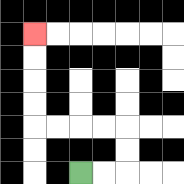{'start': '[3, 7]', 'end': '[1, 1]', 'path_directions': 'R,R,U,U,L,L,L,L,U,U,U,U', 'path_coordinates': '[[3, 7], [4, 7], [5, 7], [5, 6], [5, 5], [4, 5], [3, 5], [2, 5], [1, 5], [1, 4], [1, 3], [1, 2], [1, 1]]'}